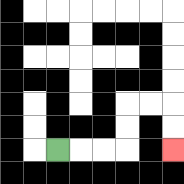{'start': '[2, 6]', 'end': '[7, 6]', 'path_directions': 'R,R,R,U,U,R,R,D,D', 'path_coordinates': '[[2, 6], [3, 6], [4, 6], [5, 6], [5, 5], [5, 4], [6, 4], [7, 4], [7, 5], [7, 6]]'}